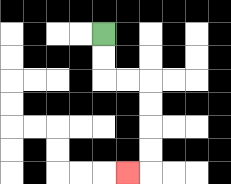{'start': '[4, 1]', 'end': '[5, 7]', 'path_directions': 'D,D,R,R,D,D,D,D,L', 'path_coordinates': '[[4, 1], [4, 2], [4, 3], [5, 3], [6, 3], [6, 4], [6, 5], [6, 6], [6, 7], [5, 7]]'}